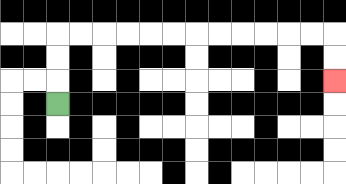{'start': '[2, 4]', 'end': '[14, 3]', 'path_directions': 'U,U,U,R,R,R,R,R,R,R,R,R,R,R,R,D,D', 'path_coordinates': '[[2, 4], [2, 3], [2, 2], [2, 1], [3, 1], [4, 1], [5, 1], [6, 1], [7, 1], [8, 1], [9, 1], [10, 1], [11, 1], [12, 1], [13, 1], [14, 1], [14, 2], [14, 3]]'}